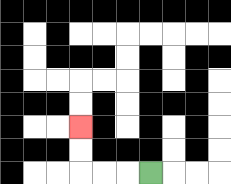{'start': '[6, 7]', 'end': '[3, 5]', 'path_directions': 'L,L,L,U,U', 'path_coordinates': '[[6, 7], [5, 7], [4, 7], [3, 7], [3, 6], [3, 5]]'}